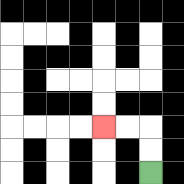{'start': '[6, 7]', 'end': '[4, 5]', 'path_directions': 'U,U,L,L', 'path_coordinates': '[[6, 7], [6, 6], [6, 5], [5, 5], [4, 5]]'}